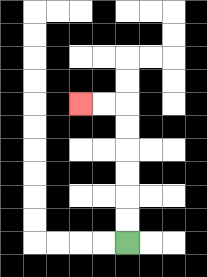{'start': '[5, 10]', 'end': '[3, 4]', 'path_directions': 'U,U,U,U,U,U,L,L', 'path_coordinates': '[[5, 10], [5, 9], [5, 8], [5, 7], [5, 6], [5, 5], [5, 4], [4, 4], [3, 4]]'}